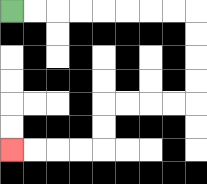{'start': '[0, 0]', 'end': '[0, 6]', 'path_directions': 'R,R,R,R,R,R,R,R,D,D,D,D,L,L,L,L,D,D,L,L,L,L', 'path_coordinates': '[[0, 0], [1, 0], [2, 0], [3, 0], [4, 0], [5, 0], [6, 0], [7, 0], [8, 0], [8, 1], [8, 2], [8, 3], [8, 4], [7, 4], [6, 4], [5, 4], [4, 4], [4, 5], [4, 6], [3, 6], [2, 6], [1, 6], [0, 6]]'}